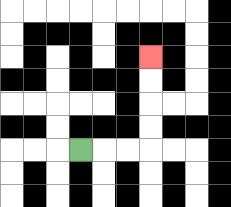{'start': '[3, 6]', 'end': '[6, 2]', 'path_directions': 'R,R,R,U,U,U,U', 'path_coordinates': '[[3, 6], [4, 6], [5, 6], [6, 6], [6, 5], [6, 4], [6, 3], [6, 2]]'}